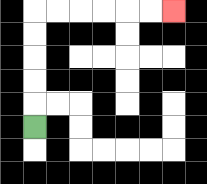{'start': '[1, 5]', 'end': '[7, 0]', 'path_directions': 'U,U,U,U,U,R,R,R,R,R,R', 'path_coordinates': '[[1, 5], [1, 4], [1, 3], [1, 2], [1, 1], [1, 0], [2, 0], [3, 0], [4, 0], [5, 0], [6, 0], [7, 0]]'}